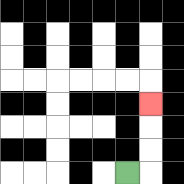{'start': '[5, 7]', 'end': '[6, 4]', 'path_directions': 'R,U,U,U', 'path_coordinates': '[[5, 7], [6, 7], [6, 6], [6, 5], [6, 4]]'}